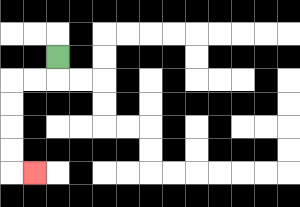{'start': '[2, 2]', 'end': '[1, 7]', 'path_directions': 'D,L,L,D,D,D,D,R', 'path_coordinates': '[[2, 2], [2, 3], [1, 3], [0, 3], [0, 4], [0, 5], [0, 6], [0, 7], [1, 7]]'}